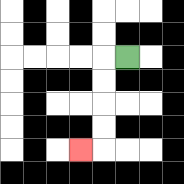{'start': '[5, 2]', 'end': '[3, 6]', 'path_directions': 'L,D,D,D,D,L', 'path_coordinates': '[[5, 2], [4, 2], [4, 3], [4, 4], [4, 5], [4, 6], [3, 6]]'}